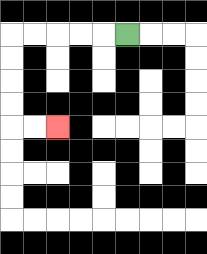{'start': '[5, 1]', 'end': '[2, 5]', 'path_directions': 'L,L,L,L,L,D,D,D,D,R,R', 'path_coordinates': '[[5, 1], [4, 1], [3, 1], [2, 1], [1, 1], [0, 1], [0, 2], [0, 3], [0, 4], [0, 5], [1, 5], [2, 5]]'}